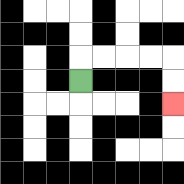{'start': '[3, 3]', 'end': '[7, 4]', 'path_directions': 'U,R,R,R,R,D,D', 'path_coordinates': '[[3, 3], [3, 2], [4, 2], [5, 2], [6, 2], [7, 2], [7, 3], [7, 4]]'}